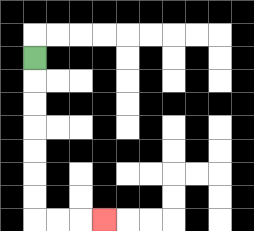{'start': '[1, 2]', 'end': '[4, 9]', 'path_directions': 'D,D,D,D,D,D,D,R,R,R', 'path_coordinates': '[[1, 2], [1, 3], [1, 4], [1, 5], [1, 6], [1, 7], [1, 8], [1, 9], [2, 9], [3, 9], [4, 9]]'}